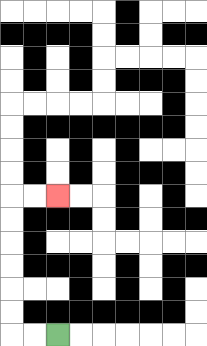{'start': '[2, 14]', 'end': '[2, 8]', 'path_directions': 'L,L,U,U,U,U,U,U,R,R', 'path_coordinates': '[[2, 14], [1, 14], [0, 14], [0, 13], [0, 12], [0, 11], [0, 10], [0, 9], [0, 8], [1, 8], [2, 8]]'}